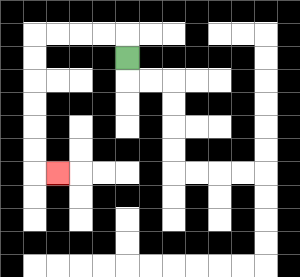{'start': '[5, 2]', 'end': '[2, 7]', 'path_directions': 'U,L,L,L,L,D,D,D,D,D,D,R', 'path_coordinates': '[[5, 2], [5, 1], [4, 1], [3, 1], [2, 1], [1, 1], [1, 2], [1, 3], [1, 4], [1, 5], [1, 6], [1, 7], [2, 7]]'}